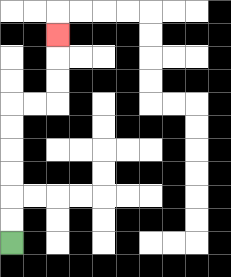{'start': '[0, 10]', 'end': '[2, 1]', 'path_directions': 'U,U,U,U,U,U,R,R,U,U,U', 'path_coordinates': '[[0, 10], [0, 9], [0, 8], [0, 7], [0, 6], [0, 5], [0, 4], [1, 4], [2, 4], [2, 3], [2, 2], [2, 1]]'}